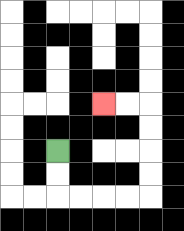{'start': '[2, 6]', 'end': '[4, 4]', 'path_directions': 'D,D,R,R,R,R,U,U,U,U,L,L', 'path_coordinates': '[[2, 6], [2, 7], [2, 8], [3, 8], [4, 8], [5, 8], [6, 8], [6, 7], [6, 6], [6, 5], [6, 4], [5, 4], [4, 4]]'}